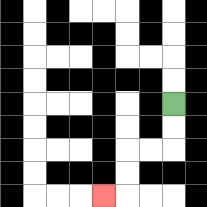{'start': '[7, 4]', 'end': '[4, 8]', 'path_directions': 'D,D,L,L,D,D,L', 'path_coordinates': '[[7, 4], [7, 5], [7, 6], [6, 6], [5, 6], [5, 7], [5, 8], [4, 8]]'}